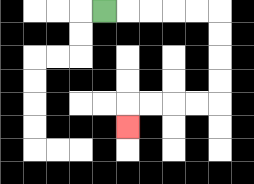{'start': '[4, 0]', 'end': '[5, 5]', 'path_directions': 'R,R,R,R,R,D,D,D,D,L,L,L,L,D', 'path_coordinates': '[[4, 0], [5, 0], [6, 0], [7, 0], [8, 0], [9, 0], [9, 1], [9, 2], [9, 3], [9, 4], [8, 4], [7, 4], [6, 4], [5, 4], [5, 5]]'}